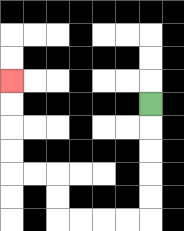{'start': '[6, 4]', 'end': '[0, 3]', 'path_directions': 'D,D,D,D,D,L,L,L,L,U,U,L,L,U,U,U,U', 'path_coordinates': '[[6, 4], [6, 5], [6, 6], [6, 7], [6, 8], [6, 9], [5, 9], [4, 9], [3, 9], [2, 9], [2, 8], [2, 7], [1, 7], [0, 7], [0, 6], [0, 5], [0, 4], [0, 3]]'}